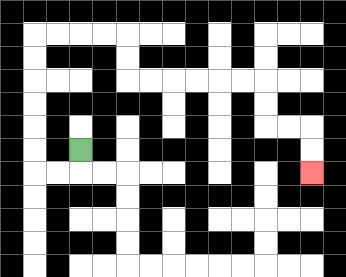{'start': '[3, 6]', 'end': '[13, 7]', 'path_directions': 'D,L,L,U,U,U,U,U,U,R,R,R,R,D,D,R,R,R,R,R,R,D,D,R,R,D,D', 'path_coordinates': '[[3, 6], [3, 7], [2, 7], [1, 7], [1, 6], [1, 5], [1, 4], [1, 3], [1, 2], [1, 1], [2, 1], [3, 1], [4, 1], [5, 1], [5, 2], [5, 3], [6, 3], [7, 3], [8, 3], [9, 3], [10, 3], [11, 3], [11, 4], [11, 5], [12, 5], [13, 5], [13, 6], [13, 7]]'}